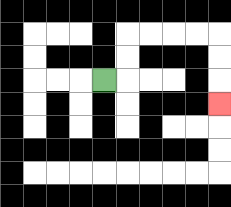{'start': '[4, 3]', 'end': '[9, 4]', 'path_directions': 'R,U,U,R,R,R,R,D,D,D', 'path_coordinates': '[[4, 3], [5, 3], [5, 2], [5, 1], [6, 1], [7, 1], [8, 1], [9, 1], [9, 2], [9, 3], [9, 4]]'}